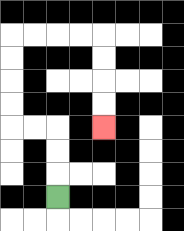{'start': '[2, 8]', 'end': '[4, 5]', 'path_directions': 'U,U,U,L,L,U,U,U,U,R,R,R,R,D,D,D,D', 'path_coordinates': '[[2, 8], [2, 7], [2, 6], [2, 5], [1, 5], [0, 5], [0, 4], [0, 3], [0, 2], [0, 1], [1, 1], [2, 1], [3, 1], [4, 1], [4, 2], [4, 3], [4, 4], [4, 5]]'}